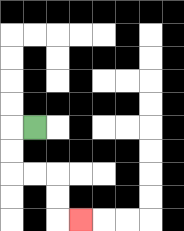{'start': '[1, 5]', 'end': '[3, 9]', 'path_directions': 'L,D,D,R,R,D,D,R', 'path_coordinates': '[[1, 5], [0, 5], [0, 6], [0, 7], [1, 7], [2, 7], [2, 8], [2, 9], [3, 9]]'}